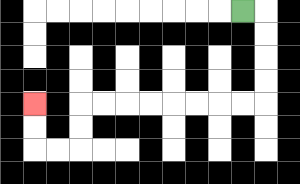{'start': '[10, 0]', 'end': '[1, 4]', 'path_directions': 'R,D,D,D,D,L,L,L,L,L,L,L,L,D,D,L,L,U,U', 'path_coordinates': '[[10, 0], [11, 0], [11, 1], [11, 2], [11, 3], [11, 4], [10, 4], [9, 4], [8, 4], [7, 4], [6, 4], [5, 4], [4, 4], [3, 4], [3, 5], [3, 6], [2, 6], [1, 6], [1, 5], [1, 4]]'}